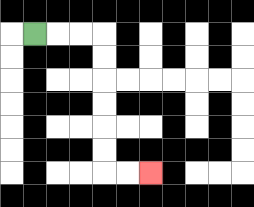{'start': '[1, 1]', 'end': '[6, 7]', 'path_directions': 'R,R,R,D,D,D,D,D,D,R,R', 'path_coordinates': '[[1, 1], [2, 1], [3, 1], [4, 1], [4, 2], [4, 3], [4, 4], [4, 5], [4, 6], [4, 7], [5, 7], [6, 7]]'}